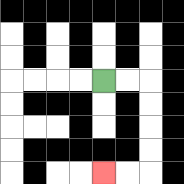{'start': '[4, 3]', 'end': '[4, 7]', 'path_directions': 'R,R,D,D,D,D,L,L', 'path_coordinates': '[[4, 3], [5, 3], [6, 3], [6, 4], [6, 5], [6, 6], [6, 7], [5, 7], [4, 7]]'}